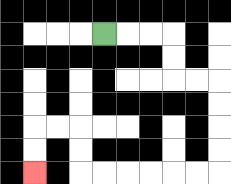{'start': '[4, 1]', 'end': '[1, 7]', 'path_directions': 'R,R,R,D,D,R,R,D,D,D,D,L,L,L,L,L,L,U,U,L,L,D,D', 'path_coordinates': '[[4, 1], [5, 1], [6, 1], [7, 1], [7, 2], [7, 3], [8, 3], [9, 3], [9, 4], [9, 5], [9, 6], [9, 7], [8, 7], [7, 7], [6, 7], [5, 7], [4, 7], [3, 7], [3, 6], [3, 5], [2, 5], [1, 5], [1, 6], [1, 7]]'}